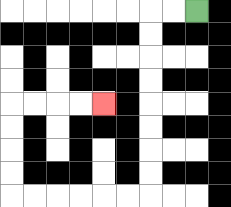{'start': '[8, 0]', 'end': '[4, 4]', 'path_directions': 'L,L,D,D,D,D,D,D,D,D,L,L,L,L,L,L,U,U,U,U,R,R,R,R', 'path_coordinates': '[[8, 0], [7, 0], [6, 0], [6, 1], [6, 2], [6, 3], [6, 4], [6, 5], [6, 6], [6, 7], [6, 8], [5, 8], [4, 8], [3, 8], [2, 8], [1, 8], [0, 8], [0, 7], [0, 6], [0, 5], [0, 4], [1, 4], [2, 4], [3, 4], [4, 4]]'}